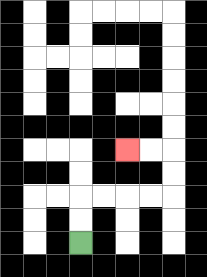{'start': '[3, 10]', 'end': '[5, 6]', 'path_directions': 'U,U,R,R,R,R,U,U,L,L', 'path_coordinates': '[[3, 10], [3, 9], [3, 8], [4, 8], [5, 8], [6, 8], [7, 8], [7, 7], [7, 6], [6, 6], [5, 6]]'}